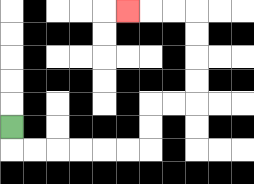{'start': '[0, 5]', 'end': '[5, 0]', 'path_directions': 'D,R,R,R,R,R,R,U,U,R,R,U,U,U,U,L,L,L', 'path_coordinates': '[[0, 5], [0, 6], [1, 6], [2, 6], [3, 6], [4, 6], [5, 6], [6, 6], [6, 5], [6, 4], [7, 4], [8, 4], [8, 3], [8, 2], [8, 1], [8, 0], [7, 0], [6, 0], [5, 0]]'}